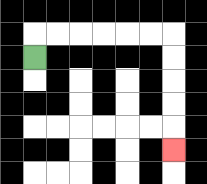{'start': '[1, 2]', 'end': '[7, 6]', 'path_directions': 'U,R,R,R,R,R,R,D,D,D,D,D', 'path_coordinates': '[[1, 2], [1, 1], [2, 1], [3, 1], [4, 1], [5, 1], [6, 1], [7, 1], [7, 2], [7, 3], [7, 4], [7, 5], [7, 6]]'}